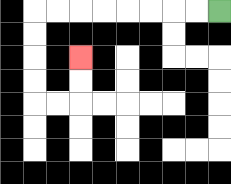{'start': '[9, 0]', 'end': '[3, 2]', 'path_directions': 'L,L,L,L,L,L,L,L,D,D,D,D,R,R,U,U', 'path_coordinates': '[[9, 0], [8, 0], [7, 0], [6, 0], [5, 0], [4, 0], [3, 0], [2, 0], [1, 0], [1, 1], [1, 2], [1, 3], [1, 4], [2, 4], [3, 4], [3, 3], [3, 2]]'}